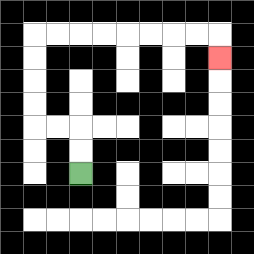{'start': '[3, 7]', 'end': '[9, 2]', 'path_directions': 'U,U,L,L,U,U,U,U,R,R,R,R,R,R,R,R,D', 'path_coordinates': '[[3, 7], [3, 6], [3, 5], [2, 5], [1, 5], [1, 4], [1, 3], [1, 2], [1, 1], [2, 1], [3, 1], [4, 1], [5, 1], [6, 1], [7, 1], [8, 1], [9, 1], [9, 2]]'}